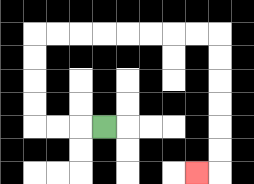{'start': '[4, 5]', 'end': '[8, 7]', 'path_directions': 'L,L,L,U,U,U,U,R,R,R,R,R,R,R,R,D,D,D,D,D,D,L', 'path_coordinates': '[[4, 5], [3, 5], [2, 5], [1, 5], [1, 4], [1, 3], [1, 2], [1, 1], [2, 1], [3, 1], [4, 1], [5, 1], [6, 1], [7, 1], [8, 1], [9, 1], [9, 2], [9, 3], [9, 4], [9, 5], [9, 6], [9, 7], [8, 7]]'}